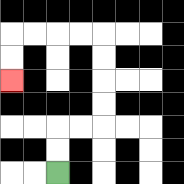{'start': '[2, 7]', 'end': '[0, 3]', 'path_directions': 'U,U,R,R,U,U,U,U,L,L,L,L,D,D', 'path_coordinates': '[[2, 7], [2, 6], [2, 5], [3, 5], [4, 5], [4, 4], [4, 3], [4, 2], [4, 1], [3, 1], [2, 1], [1, 1], [0, 1], [0, 2], [0, 3]]'}